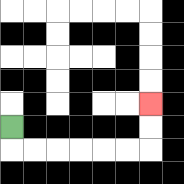{'start': '[0, 5]', 'end': '[6, 4]', 'path_directions': 'D,R,R,R,R,R,R,U,U', 'path_coordinates': '[[0, 5], [0, 6], [1, 6], [2, 6], [3, 6], [4, 6], [5, 6], [6, 6], [6, 5], [6, 4]]'}